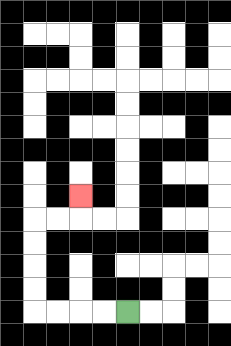{'start': '[5, 13]', 'end': '[3, 8]', 'path_directions': 'L,L,L,L,U,U,U,U,R,R,U', 'path_coordinates': '[[5, 13], [4, 13], [3, 13], [2, 13], [1, 13], [1, 12], [1, 11], [1, 10], [1, 9], [2, 9], [3, 9], [3, 8]]'}